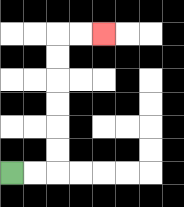{'start': '[0, 7]', 'end': '[4, 1]', 'path_directions': 'R,R,U,U,U,U,U,U,R,R', 'path_coordinates': '[[0, 7], [1, 7], [2, 7], [2, 6], [2, 5], [2, 4], [2, 3], [2, 2], [2, 1], [3, 1], [4, 1]]'}